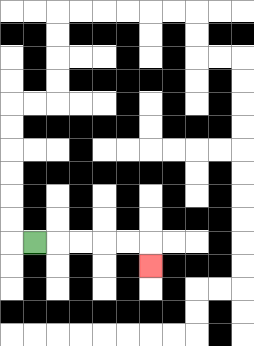{'start': '[1, 10]', 'end': '[6, 11]', 'path_directions': 'R,R,R,R,R,D', 'path_coordinates': '[[1, 10], [2, 10], [3, 10], [4, 10], [5, 10], [6, 10], [6, 11]]'}